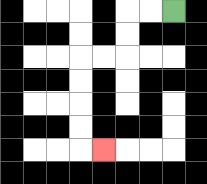{'start': '[7, 0]', 'end': '[4, 6]', 'path_directions': 'L,L,D,D,L,L,D,D,D,D,R', 'path_coordinates': '[[7, 0], [6, 0], [5, 0], [5, 1], [5, 2], [4, 2], [3, 2], [3, 3], [3, 4], [3, 5], [3, 6], [4, 6]]'}